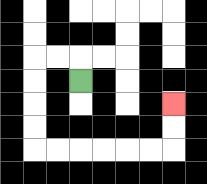{'start': '[3, 3]', 'end': '[7, 4]', 'path_directions': 'U,L,L,D,D,D,D,R,R,R,R,R,R,U,U', 'path_coordinates': '[[3, 3], [3, 2], [2, 2], [1, 2], [1, 3], [1, 4], [1, 5], [1, 6], [2, 6], [3, 6], [4, 6], [5, 6], [6, 6], [7, 6], [7, 5], [7, 4]]'}